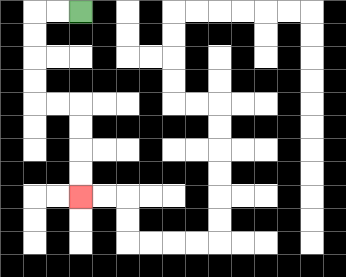{'start': '[3, 0]', 'end': '[3, 8]', 'path_directions': 'L,L,D,D,D,D,R,R,D,D,D,D', 'path_coordinates': '[[3, 0], [2, 0], [1, 0], [1, 1], [1, 2], [1, 3], [1, 4], [2, 4], [3, 4], [3, 5], [3, 6], [3, 7], [3, 8]]'}